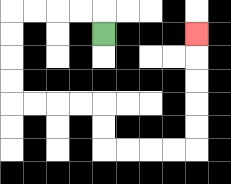{'start': '[4, 1]', 'end': '[8, 1]', 'path_directions': 'U,L,L,L,L,D,D,D,D,R,R,R,R,D,D,R,R,R,R,U,U,U,U,U', 'path_coordinates': '[[4, 1], [4, 0], [3, 0], [2, 0], [1, 0], [0, 0], [0, 1], [0, 2], [0, 3], [0, 4], [1, 4], [2, 4], [3, 4], [4, 4], [4, 5], [4, 6], [5, 6], [6, 6], [7, 6], [8, 6], [8, 5], [8, 4], [8, 3], [8, 2], [8, 1]]'}